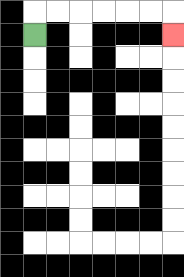{'start': '[1, 1]', 'end': '[7, 1]', 'path_directions': 'U,R,R,R,R,R,R,D', 'path_coordinates': '[[1, 1], [1, 0], [2, 0], [3, 0], [4, 0], [5, 0], [6, 0], [7, 0], [7, 1]]'}